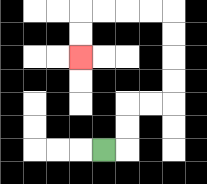{'start': '[4, 6]', 'end': '[3, 2]', 'path_directions': 'R,U,U,R,R,U,U,U,U,L,L,L,L,D,D', 'path_coordinates': '[[4, 6], [5, 6], [5, 5], [5, 4], [6, 4], [7, 4], [7, 3], [7, 2], [7, 1], [7, 0], [6, 0], [5, 0], [4, 0], [3, 0], [3, 1], [3, 2]]'}